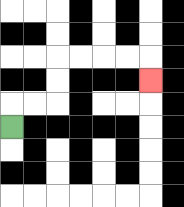{'start': '[0, 5]', 'end': '[6, 3]', 'path_directions': 'U,R,R,U,U,R,R,R,R,D', 'path_coordinates': '[[0, 5], [0, 4], [1, 4], [2, 4], [2, 3], [2, 2], [3, 2], [4, 2], [5, 2], [6, 2], [6, 3]]'}